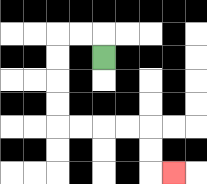{'start': '[4, 2]', 'end': '[7, 7]', 'path_directions': 'U,L,L,D,D,D,D,R,R,R,R,D,D,R', 'path_coordinates': '[[4, 2], [4, 1], [3, 1], [2, 1], [2, 2], [2, 3], [2, 4], [2, 5], [3, 5], [4, 5], [5, 5], [6, 5], [6, 6], [6, 7], [7, 7]]'}